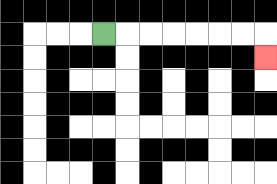{'start': '[4, 1]', 'end': '[11, 2]', 'path_directions': 'R,R,R,R,R,R,R,D', 'path_coordinates': '[[4, 1], [5, 1], [6, 1], [7, 1], [8, 1], [9, 1], [10, 1], [11, 1], [11, 2]]'}